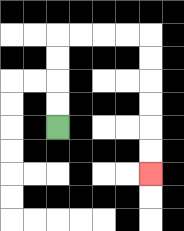{'start': '[2, 5]', 'end': '[6, 7]', 'path_directions': 'U,U,U,U,R,R,R,R,D,D,D,D,D,D', 'path_coordinates': '[[2, 5], [2, 4], [2, 3], [2, 2], [2, 1], [3, 1], [4, 1], [5, 1], [6, 1], [6, 2], [6, 3], [6, 4], [6, 5], [6, 6], [6, 7]]'}